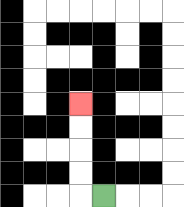{'start': '[4, 8]', 'end': '[3, 4]', 'path_directions': 'L,U,U,U,U', 'path_coordinates': '[[4, 8], [3, 8], [3, 7], [3, 6], [3, 5], [3, 4]]'}